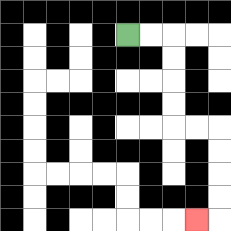{'start': '[5, 1]', 'end': '[8, 9]', 'path_directions': 'R,R,D,D,D,D,R,R,D,D,D,D,L', 'path_coordinates': '[[5, 1], [6, 1], [7, 1], [7, 2], [7, 3], [7, 4], [7, 5], [8, 5], [9, 5], [9, 6], [9, 7], [9, 8], [9, 9], [8, 9]]'}